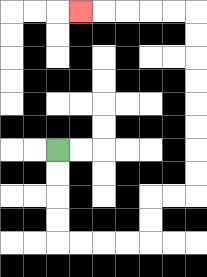{'start': '[2, 6]', 'end': '[3, 0]', 'path_directions': 'D,D,D,D,R,R,R,R,U,U,R,R,U,U,U,U,U,U,U,U,L,L,L,L,L', 'path_coordinates': '[[2, 6], [2, 7], [2, 8], [2, 9], [2, 10], [3, 10], [4, 10], [5, 10], [6, 10], [6, 9], [6, 8], [7, 8], [8, 8], [8, 7], [8, 6], [8, 5], [8, 4], [8, 3], [8, 2], [8, 1], [8, 0], [7, 0], [6, 0], [5, 0], [4, 0], [3, 0]]'}